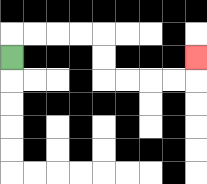{'start': '[0, 2]', 'end': '[8, 2]', 'path_directions': 'U,R,R,R,R,D,D,R,R,R,R,U', 'path_coordinates': '[[0, 2], [0, 1], [1, 1], [2, 1], [3, 1], [4, 1], [4, 2], [4, 3], [5, 3], [6, 3], [7, 3], [8, 3], [8, 2]]'}